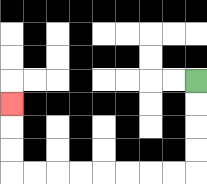{'start': '[8, 3]', 'end': '[0, 4]', 'path_directions': 'D,D,D,D,L,L,L,L,L,L,L,L,U,U,U', 'path_coordinates': '[[8, 3], [8, 4], [8, 5], [8, 6], [8, 7], [7, 7], [6, 7], [5, 7], [4, 7], [3, 7], [2, 7], [1, 7], [0, 7], [0, 6], [0, 5], [0, 4]]'}